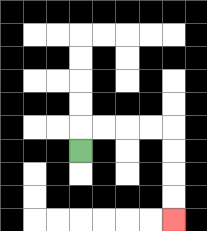{'start': '[3, 6]', 'end': '[7, 9]', 'path_directions': 'U,R,R,R,R,D,D,D,D', 'path_coordinates': '[[3, 6], [3, 5], [4, 5], [5, 5], [6, 5], [7, 5], [7, 6], [7, 7], [7, 8], [7, 9]]'}